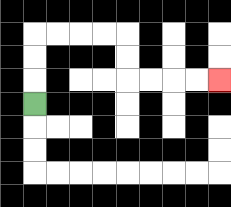{'start': '[1, 4]', 'end': '[9, 3]', 'path_directions': 'U,U,U,R,R,R,R,D,D,R,R,R,R', 'path_coordinates': '[[1, 4], [1, 3], [1, 2], [1, 1], [2, 1], [3, 1], [4, 1], [5, 1], [5, 2], [5, 3], [6, 3], [7, 3], [8, 3], [9, 3]]'}